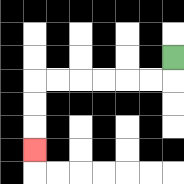{'start': '[7, 2]', 'end': '[1, 6]', 'path_directions': 'D,L,L,L,L,L,L,D,D,D', 'path_coordinates': '[[7, 2], [7, 3], [6, 3], [5, 3], [4, 3], [3, 3], [2, 3], [1, 3], [1, 4], [1, 5], [1, 6]]'}